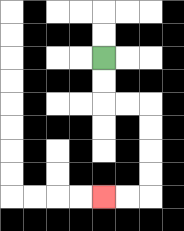{'start': '[4, 2]', 'end': '[4, 8]', 'path_directions': 'D,D,R,R,D,D,D,D,L,L', 'path_coordinates': '[[4, 2], [4, 3], [4, 4], [5, 4], [6, 4], [6, 5], [6, 6], [6, 7], [6, 8], [5, 8], [4, 8]]'}